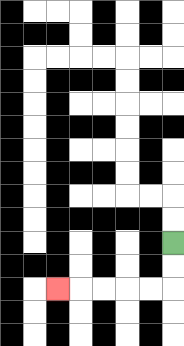{'start': '[7, 10]', 'end': '[2, 12]', 'path_directions': 'D,D,L,L,L,L,L', 'path_coordinates': '[[7, 10], [7, 11], [7, 12], [6, 12], [5, 12], [4, 12], [3, 12], [2, 12]]'}